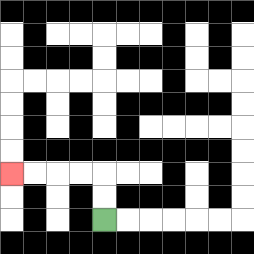{'start': '[4, 9]', 'end': '[0, 7]', 'path_directions': 'U,U,L,L,L,L', 'path_coordinates': '[[4, 9], [4, 8], [4, 7], [3, 7], [2, 7], [1, 7], [0, 7]]'}